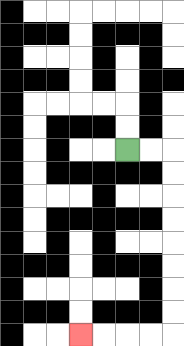{'start': '[5, 6]', 'end': '[3, 14]', 'path_directions': 'R,R,D,D,D,D,D,D,D,D,L,L,L,L', 'path_coordinates': '[[5, 6], [6, 6], [7, 6], [7, 7], [7, 8], [7, 9], [7, 10], [7, 11], [7, 12], [7, 13], [7, 14], [6, 14], [5, 14], [4, 14], [3, 14]]'}